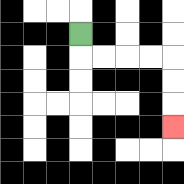{'start': '[3, 1]', 'end': '[7, 5]', 'path_directions': 'D,R,R,R,R,D,D,D', 'path_coordinates': '[[3, 1], [3, 2], [4, 2], [5, 2], [6, 2], [7, 2], [7, 3], [7, 4], [7, 5]]'}